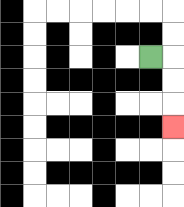{'start': '[6, 2]', 'end': '[7, 5]', 'path_directions': 'R,D,D,D', 'path_coordinates': '[[6, 2], [7, 2], [7, 3], [7, 4], [7, 5]]'}